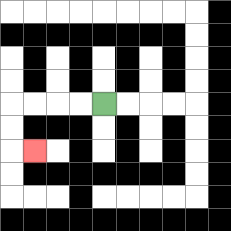{'start': '[4, 4]', 'end': '[1, 6]', 'path_directions': 'L,L,L,L,D,D,R', 'path_coordinates': '[[4, 4], [3, 4], [2, 4], [1, 4], [0, 4], [0, 5], [0, 6], [1, 6]]'}